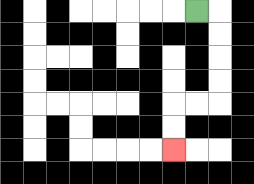{'start': '[8, 0]', 'end': '[7, 6]', 'path_directions': 'R,D,D,D,D,L,L,D,D', 'path_coordinates': '[[8, 0], [9, 0], [9, 1], [9, 2], [9, 3], [9, 4], [8, 4], [7, 4], [7, 5], [7, 6]]'}